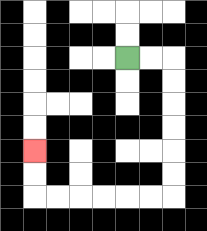{'start': '[5, 2]', 'end': '[1, 6]', 'path_directions': 'R,R,D,D,D,D,D,D,L,L,L,L,L,L,U,U', 'path_coordinates': '[[5, 2], [6, 2], [7, 2], [7, 3], [7, 4], [7, 5], [7, 6], [7, 7], [7, 8], [6, 8], [5, 8], [4, 8], [3, 8], [2, 8], [1, 8], [1, 7], [1, 6]]'}